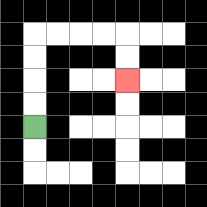{'start': '[1, 5]', 'end': '[5, 3]', 'path_directions': 'U,U,U,U,R,R,R,R,D,D', 'path_coordinates': '[[1, 5], [1, 4], [1, 3], [1, 2], [1, 1], [2, 1], [3, 1], [4, 1], [5, 1], [5, 2], [5, 3]]'}